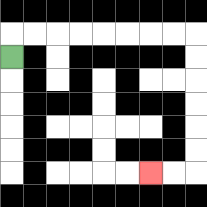{'start': '[0, 2]', 'end': '[6, 7]', 'path_directions': 'U,R,R,R,R,R,R,R,R,D,D,D,D,D,D,L,L', 'path_coordinates': '[[0, 2], [0, 1], [1, 1], [2, 1], [3, 1], [4, 1], [5, 1], [6, 1], [7, 1], [8, 1], [8, 2], [8, 3], [8, 4], [8, 5], [8, 6], [8, 7], [7, 7], [6, 7]]'}